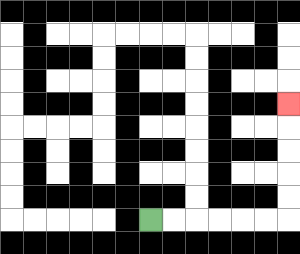{'start': '[6, 9]', 'end': '[12, 4]', 'path_directions': 'R,R,R,R,R,R,U,U,U,U,U', 'path_coordinates': '[[6, 9], [7, 9], [8, 9], [9, 9], [10, 9], [11, 9], [12, 9], [12, 8], [12, 7], [12, 6], [12, 5], [12, 4]]'}